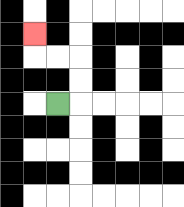{'start': '[2, 4]', 'end': '[1, 1]', 'path_directions': 'R,U,U,L,L,U', 'path_coordinates': '[[2, 4], [3, 4], [3, 3], [3, 2], [2, 2], [1, 2], [1, 1]]'}